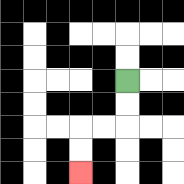{'start': '[5, 3]', 'end': '[3, 7]', 'path_directions': 'D,D,L,L,D,D', 'path_coordinates': '[[5, 3], [5, 4], [5, 5], [4, 5], [3, 5], [3, 6], [3, 7]]'}